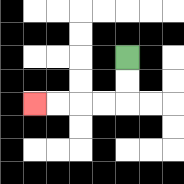{'start': '[5, 2]', 'end': '[1, 4]', 'path_directions': 'D,D,L,L,L,L', 'path_coordinates': '[[5, 2], [5, 3], [5, 4], [4, 4], [3, 4], [2, 4], [1, 4]]'}